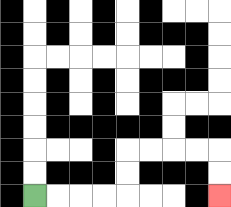{'start': '[1, 8]', 'end': '[9, 8]', 'path_directions': 'R,R,R,R,U,U,R,R,R,R,D,D', 'path_coordinates': '[[1, 8], [2, 8], [3, 8], [4, 8], [5, 8], [5, 7], [5, 6], [6, 6], [7, 6], [8, 6], [9, 6], [9, 7], [9, 8]]'}